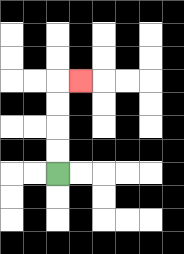{'start': '[2, 7]', 'end': '[3, 3]', 'path_directions': 'U,U,U,U,R', 'path_coordinates': '[[2, 7], [2, 6], [2, 5], [2, 4], [2, 3], [3, 3]]'}